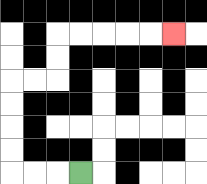{'start': '[3, 7]', 'end': '[7, 1]', 'path_directions': 'L,L,L,U,U,U,U,R,R,U,U,R,R,R,R,R', 'path_coordinates': '[[3, 7], [2, 7], [1, 7], [0, 7], [0, 6], [0, 5], [0, 4], [0, 3], [1, 3], [2, 3], [2, 2], [2, 1], [3, 1], [4, 1], [5, 1], [6, 1], [7, 1]]'}